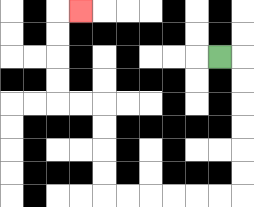{'start': '[9, 2]', 'end': '[3, 0]', 'path_directions': 'R,D,D,D,D,D,D,L,L,L,L,L,L,U,U,U,U,L,L,U,U,U,U,R', 'path_coordinates': '[[9, 2], [10, 2], [10, 3], [10, 4], [10, 5], [10, 6], [10, 7], [10, 8], [9, 8], [8, 8], [7, 8], [6, 8], [5, 8], [4, 8], [4, 7], [4, 6], [4, 5], [4, 4], [3, 4], [2, 4], [2, 3], [2, 2], [2, 1], [2, 0], [3, 0]]'}